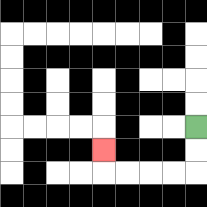{'start': '[8, 5]', 'end': '[4, 6]', 'path_directions': 'D,D,L,L,L,L,U', 'path_coordinates': '[[8, 5], [8, 6], [8, 7], [7, 7], [6, 7], [5, 7], [4, 7], [4, 6]]'}